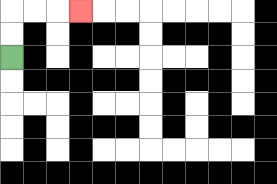{'start': '[0, 2]', 'end': '[3, 0]', 'path_directions': 'U,U,R,R,R', 'path_coordinates': '[[0, 2], [0, 1], [0, 0], [1, 0], [2, 0], [3, 0]]'}